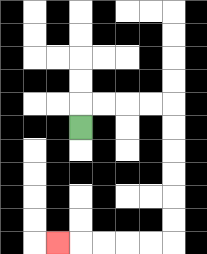{'start': '[3, 5]', 'end': '[2, 10]', 'path_directions': 'U,R,R,R,R,D,D,D,D,D,D,L,L,L,L,L', 'path_coordinates': '[[3, 5], [3, 4], [4, 4], [5, 4], [6, 4], [7, 4], [7, 5], [7, 6], [7, 7], [7, 8], [7, 9], [7, 10], [6, 10], [5, 10], [4, 10], [3, 10], [2, 10]]'}